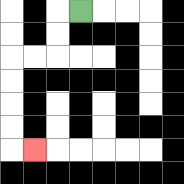{'start': '[3, 0]', 'end': '[1, 6]', 'path_directions': 'L,D,D,L,L,D,D,D,D,R', 'path_coordinates': '[[3, 0], [2, 0], [2, 1], [2, 2], [1, 2], [0, 2], [0, 3], [0, 4], [0, 5], [0, 6], [1, 6]]'}